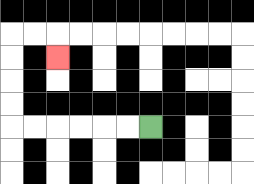{'start': '[6, 5]', 'end': '[2, 2]', 'path_directions': 'L,L,L,L,L,L,U,U,U,U,R,R,D', 'path_coordinates': '[[6, 5], [5, 5], [4, 5], [3, 5], [2, 5], [1, 5], [0, 5], [0, 4], [0, 3], [0, 2], [0, 1], [1, 1], [2, 1], [2, 2]]'}